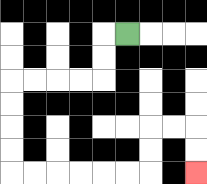{'start': '[5, 1]', 'end': '[8, 7]', 'path_directions': 'L,D,D,L,L,L,L,D,D,D,D,R,R,R,R,R,R,U,U,R,R,D,D', 'path_coordinates': '[[5, 1], [4, 1], [4, 2], [4, 3], [3, 3], [2, 3], [1, 3], [0, 3], [0, 4], [0, 5], [0, 6], [0, 7], [1, 7], [2, 7], [3, 7], [4, 7], [5, 7], [6, 7], [6, 6], [6, 5], [7, 5], [8, 5], [8, 6], [8, 7]]'}